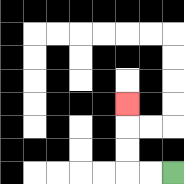{'start': '[7, 7]', 'end': '[5, 4]', 'path_directions': 'L,L,U,U,U', 'path_coordinates': '[[7, 7], [6, 7], [5, 7], [5, 6], [5, 5], [5, 4]]'}